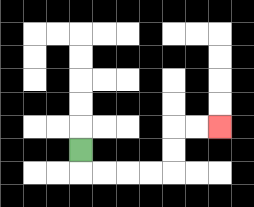{'start': '[3, 6]', 'end': '[9, 5]', 'path_directions': 'D,R,R,R,R,U,U,R,R', 'path_coordinates': '[[3, 6], [3, 7], [4, 7], [5, 7], [6, 7], [7, 7], [7, 6], [7, 5], [8, 5], [9, 5]]'}